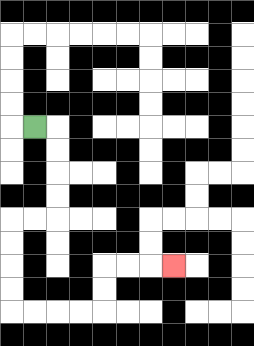{'start': '[1, 5]', 'end': '[7, 11]', 'path_directions': 'R,D,D,D,D,L,L,D,D,D,D,R,R,R,R,U,U,R,R,R', 'path_coordinates': '[[1, 5], [2, 5], [2, 6], [2, 7], [2, 8], [2, 9], [1, 9], [0, 9], [0, 10], [0, 11], [0, 12], [0, 13], [1, 13], [2, 13], [3, 13], [4, 13], [4, 12], [4, 11], [5, 11], [6, 11], [7, 11]]'}